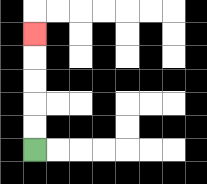{'start': '[1, 6]', 'end': '[1, 1]', 'path_directions': 'U,U,U,U,U', 'path_coordinates': '[[1, 6], [1, 5], [1, 4], [1, 3], [1, 2], [1, 1]]'}